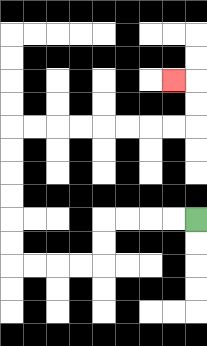{'start': '[8, 9]', 'end': '[7, 3]', 'path_directions': 'L,L,L,L,D,D,L,L,L,L,U,U,U,U,U,U,R,R,R,R,R,R,R,R,U,U,L', 'path_coordinates': '[[8, 9], [7, 9], [6, 9], [5, 9], [4, 9], [4, 10], [4, 11], [3, 11], [2, 11], [1, 11], [0, 11], [0, 10], [0, 9], [0, 8], [0, 7], [0, 6], [0, 5], [1, 5], [2, 5], [3, 5], [4, 5], [5, 5], [6, 5], [7, 5], [8, 5], [8, 4], [8, 3], [7, 3]]'}